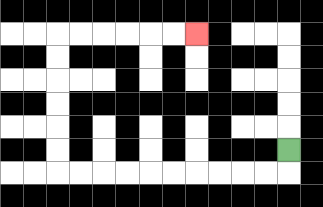{'start': '[12, 6]', 'end': '[8, 1]', 'path_directions': 'D,L,L,L,L,L,L,L,L,L,L,U,U,U,U,U,U,R,R,R,R,R,R', 'path_coordinates': '[[12, 6], [12, 7], [11, 7], [10, 7], [9, 7], [8, 7], [7, 7], [6, 7], [5, 7], [4, 7], [3, 7], [2, 7], [2, 6], [2, 5], [2, 4], [2, 3], [2, 2], [2, 1], [3, 1], [4, 1], [5, 1], [6, 1], [7, 1], [8, 1]]'}